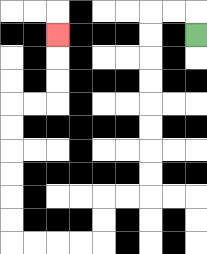{'start': '[8, 1]', 'end': '[2, 1]', 'path_directions': 'U,L,L,D,D,D,D,D,D,D,D,L,L,D,D,L,L,L,L,U,U,U,U,U,U,R,R,U,U,U', 'path_coordinates': '[[8, 1], [8, 0], [7, 0], [6, 0], [6, 1], [6, 2], [6, 3], [6, 4], [6, 5], [6, 6], [6, 7], [6, 8], [5, 8], [4, 8], [4, 9], [4, 10], [3, 10], [2, 10], [1, 10], [0, 10], [0, 9], [0, 8], [0, 7], [0, 6], [0, 5], [0, 4], [1, 4], [2, 4], [2, 3], [2, 2], [2, 1]]'}